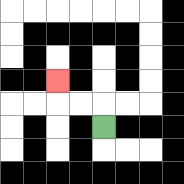{'start': '[4, 5]', 'end': '[2, 3]', 'path_directions': 'U,L,L,U', 'path_coordinates': '[[4, 5], [4, 4], [3, 4], [2, 4], [2, 3]]'}